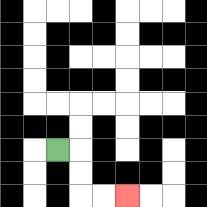{'start': '[2, 6]', 'end': '[5, 8]', 'path_directions': 'R,D,D,R,R', 'path_coordinates': '[[2, 6], [3, 6], [3, 7], [3, 8], [4, 8], [5, 8]]'}